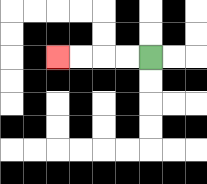{'start': '[6, 2]', 'end': '[2, 2]', 'path_directions': 'L,L,L,L', 'path_coordinates': '[[6, 2], [5, 2], [4, 2], [3, 2], [2, 2]]'}